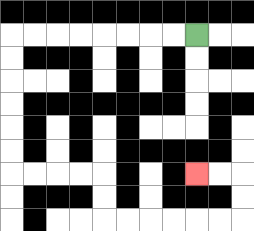{'start': '[8, 1]', 'end': '[8, 7]', 'path_directions': 'L,L,L,L,L,L,L,L,D,D,D,D,D,D,R,R,R,R,D,D,R,R,R,R,R,R,U,U,L,L', 'path_coordinates': '[[8, 1], [7, 1], [6, 1], [5, 1], [4, 1], [3, 1], [2, 1], [1, 1], [0, 1], [0, 2], [0, 3], [0, 4], [0, 5], [0, 6], [0, 7], [1, 7], [2, 7], [3, 7], [4, 7], [4, 8], [4, 9], [5, 9], [6, 9], [7, 9], [8, 9], [9, 9], [10, 9], [10, 8], [10, 7], [9, 7], [8, 7]]'}